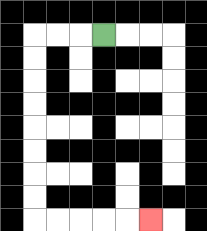{'start': '[4, 1]', 'end': '[6, 9]', 'path_directions': 'L,L,L,D,D,D,D,D,D,D,D,R,R,R,R,R', 'path_coordinates': '[[4, 1], [3, 1], [2, 1], [1, 1], [1, 2], [1, 3], [1, 4], [1, 5], [1, 6], [1, 7], [1, 8], [1, 9], [2, 9], [3, 9], [4, 9], [5, 9], [6, 9]]'}